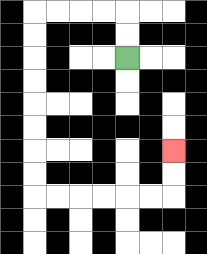{'start': '[5, 2]', 'end': '[7, 6]', 'path_directions': 'U,U,L,L,L,L,D,D,D,D,D,D,D,D,R,R,R,R,R,R,U,U', 'path_coordinates': '[[5, 2], [5, 1], [5, 0], [4, 0], [3, 0], [2, 0], [1, 0], [1, 1], [1, 2], [1, 3], [1, 4], [1, 5], [1, 6], [1, 7], [1, 8], [2, 8], [3, 8], [4, 8], [5, 8], [6, 8], [7, 8], [7, 7], [7, 6]]'}